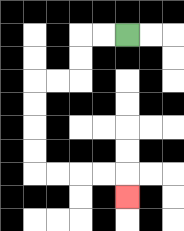{'start': '[5, 1]', 'end': '[5, 8]', 'path_directions': 'L,L,D,D,L,L,D,D,D,D,R,R,R,R,D', 'path_coordinates': '[[5, 1], [4, 1], [3, 1], [3, 2], [3, 3], [2, 3], [1, 3], [1, 4], [1, 5], [1, 6], [1, 7], [2, 7], [3, 7], [4, 7], [5, 7], [5, 8]]'}